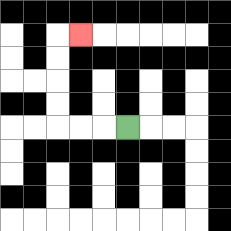{'start': '[5, 5]', 'end': '[3, 1]', 'path_directions': 'L,L,L,U,U,U,U,R', 'path_coordinates': '[[5, 5], [4, 5], [3, 5], [2, 5], [2, 4], [2, 3], [2, 2], [2, 1], [3, 1]]'}